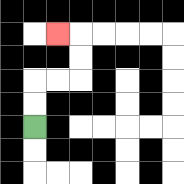{'start': '[1, 5]', 'end': '[2, 1]', 'path_directions': 'U,U,R,R,U,U,L', 'path_coordinates': '[[1, 5], [1, 4], [1, 3], [2, 3], [3, 3], [3, 2], [3, 1], [2, 1]]'}